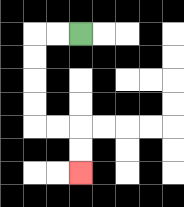{'start': '[3, 1]', 'end': '[3, 7]', 'path_directions': 'L,L,D,D,D,D,R,R,D,D', 'path_coordinates': '[[3, 1], [2, 1], [1, 1], [1, 2], [1, 3], [1, 4], [1, 5], [2, 5], [3, 5], [3, 6], [3, 7]]'}